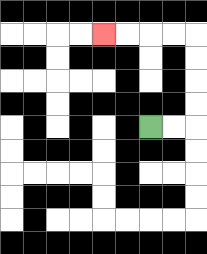{'start': '[6, 5]', 'end': '[4, 1]', 'path_directions': 'R,R,U,U,U,U,L,L,L,L', 'path_coordinates': '[[6, 5], [7, 5], [8, 5], [8, 4], [8, 3], [8, 2], [8, 1], [7, 1], [6, 1], [5, 1], [4, 1]]'}